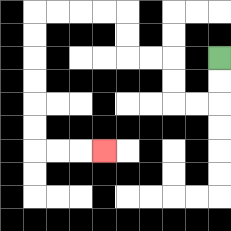{'start': '[9, 2]', 'end': '[4, 6]', 'path_directions': 'D,D,L,L,U,U,L,L,U,U,L,L,L,L,D,D,D,D,D,D,R,R,R', 'path_coordinates': '[[9, 2], [9, 3], [9, 4], [8, 4], [7, 4], [7, 3], [7, 2], [6, 2], [5, 2], [5, 1], [5, 0], [4, 0], [3, 0], [2, 0], [1, 0], [1, 1], [1, 2], [1, 3], [1, 4], [1, 5], [1, 6], [2, 6], [3, 6], [4, 6]]'}